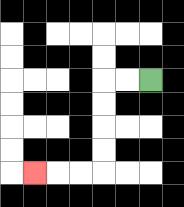{'start': '[6, 3]', 'end': '[1, 7]', 'path_directions': 'L,L,D,D,D,D,L,L,L', 'path_coordinates': '[[6, 3], [5, 3], [4, 3], [4, 4], [4, 5], [4, 6], [4, 7], [3, 7], [2, 7], [1, 7]]'}